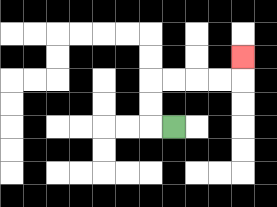{'start': '[7, 5]', 'end': '[10, 2]', 'path_directions': 'L,U,U,R,R,R,R,U', 'path_coordinates': '[[7, 5], [6, 5], [6, 4], [6, 3], [7, 3], [8, 3], [9, 3], [10, 3], [10, 2]]'}